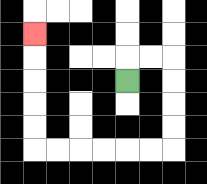{'start': '[5, 3]', 'end': '[1, 1]', 'path_directions': 'U,R,R,D,D,D,D,L,L,L,L,L,L,U,U,U,U,U', 'path_coordinates': '[[5, 3], [5, 2], [6, 2], [7, 2], [7, 3], [7, 4], [7, 5], [7, 6], [6, 6], [5, 6], [4, 6], [3, 6], [2, 6], [1, 6], [1, 5], [1, 4], [1, 3], [1, 2], [1, 1]]'}